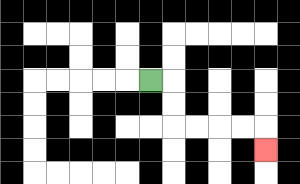{'start': '[6, 3]', 'end': '[11, 6]', 'path_directions': 'R,D,D,R,R,R,R,D', 'path_coordinates': '[[6, 3], [7, 3], [7, 4], [7, 5], [8, 5], [9, 5], [10, 5], [11, 5], [11, 6]]'}